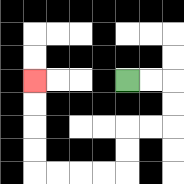{'start': '[5, 3]', 'end': '[1, 3]', 'path_directions': 'R,R,D,D,L,L,D,D,L,L,L,L,U,U,U,U', 'path_coordinates': '[[5, 3], [6, 3], [7, 3], [7, 4], [7, 5], [6, 5], [5, 5], [5, 6], [5, 7], [4, 7], [3, 7], [2, 7], [1, 7], [1, 6], [1, 5], [1, 4], [1, 3]]'}